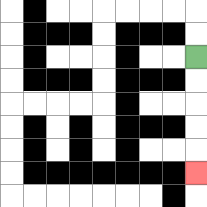{'start': '[8, 2]', 'end': '[8, 7]', 'path_directions': 'D,D,D,D,D', 'path_coordinates': '[[8, 2], [8, 3], [8, 4], [8, 5], [8, 6], [8, 7]]'}